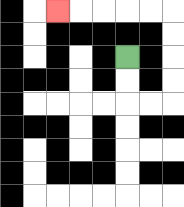{'start': '[5, 2]', 'end': '[2, 0]', 'path_directions': 'D,D,R,R,U,U,U,U,L,L,L,L,L', 'path_coordinates': '[[5, 2], [5, 3], [5, 4], [6, 4], [7, 4], [7, 3], [7, 2], [7, 1], [7, 0], [6, 0], [5, 0], [4, 0], [3, 0], [2, 0]]'}